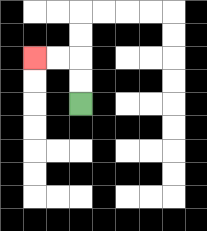{'start': '[3, 4]', 'end': '[1, 2]', 'path_directions': 'U,U,L,L', 'path_coordinates': '[[3, 4], [3, 3], [3, 2], [2, 2], [1, 2]]'}